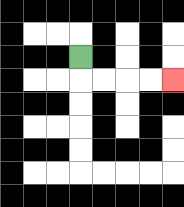{'start': '[3, 2]', 'end': '[7, 3]', 'path_directions': 'D,R,R,R,R', 'path_coordinates': '[[3, 2], [3, 3], [4, 3], [5, 3], [6, 3], [7, 3]]'}